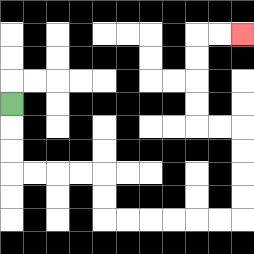{'start': '[0, 4]', 'end': '[10, 1]', 'path_directions': 'D,D,D,R,R,R,R,D,D,R,R,R,R,R,R,U,U,U,U,L,L,U,U,U,U,R,R', 'path_coordinates': '[[0, 4], [0, 5], [0, 6], [0, 7], [1, 7], [2, 7], [3, 7], [4, 7], [4, 8], [4, 9], [5, 9], [6, 9], [7, 9], [8, 9], [9, 9], [10, 9], [10, 8], [10, 7], [10, 6], [10, 5], [9, 5], [8, 5], [8, 4], [8, 3], [8, 2], [8, 1], [9, 1], [10, 1]]'}